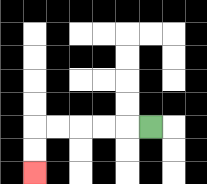{'start': '[6, 5]', 'end': '[1, 7]', 'path_directions': 'L,L,L,L,L,D,D', 'path_coordinates': '[[6, 5], [5, 5], [4, 5], [3, 5], [2, 5], [1, 5], [1, 6], [1, 7]]'}